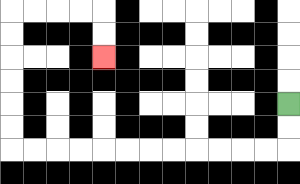{'start': '[12, 4]', 'end': '[4, 2]', 'path_directions': 'D,D,L,L,L,L,L,L,L,L,L,L,L,L,U,U,U,U,U,U,R,R,R,R,D,D', 'path_coordinates': '[[12, 4], [12, 5], [12, 6], [11, 6], [10, 6], [9, 6], [8, 6], [7, 6], [6, 6], [5, 6], [4, 6], [3, 6], [2, 6], [1, 6], [0, 6], [0, 5], [0, 4], [0, 3], [0, 2], [0, 1], [0, 0], [1, 0], [2, 0], [3, 0], [4, 0], [4, 1], [4, 2]]'}